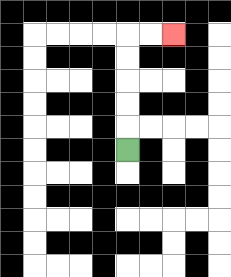{'start': '[5, 6]', 'end': '[7, 1]', 'path_directions': 'U,U,U,U,U,R,R', 'path_coordinates': '[[5, 6], [5, 5], [5, 4], [5, 3], [5, 2], [5, 1], [6, 1], [7, 1]]'}